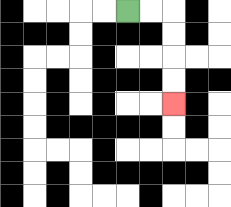{'start': '[5, 0]', 'end': '[7, 4]', 'path_directions': 'R,R,D,D,D,D', 'path_coordinates': '[[5, 0], [6, 0], [7, 0], [7, 1], [7, 2], [7, 3], [7, 4]]'}